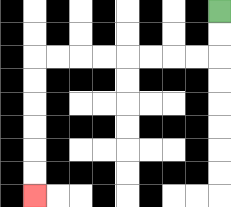{'start': '[9, 0]', 'end': '[1, 8]', 'path_directions': 'D,D,L,L,L,L,L,L,L,L,D,D,D,D,D,D', 'path_coordinates': '[[9, 0], [9, 1], [9, 2], [8, 2], [7, 2], [6, 2], [5, 2], [4, 2], [3, 2], [2, 2], [1, 2], [1, 3], [1, 4], [1, 5], [1, 6], [1, 7], [1, 8]]'}